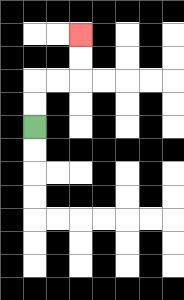{'start': '[1, 5]', 'end': '[3, 1]', 'path_directions': 'U,U,R,R,U,U', 'path_coordinates': '[[1, 5], [1, 4], [1, 3], [2, 3], [3, 3], [3, 2], [3, 1]]'}